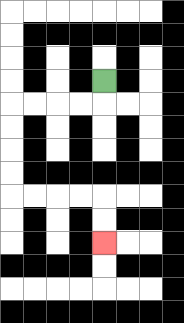{'start': '[4, 3]', 'end': '[4, 10]', 'path_directions': 'D,L,L,L,L,D,D,D,D,R,R,R,R,D,D', 'path_coordinates': '[[4, 3], [4, 4], [3, 4], [2, 4], [1, 4], [0, 4], [0, 5], [0, 6], [0, 7], [0, 8], [1, 8], [2, 8], [3, 8], [4, 8], [4, 9], [4, 10]]'}